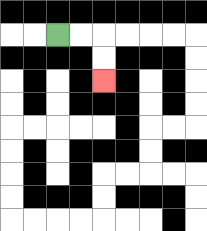{'start': '[2, 1]', 'end': '[4, 3]', 'path_directions': 'R,R,D,D', 'path_coordinates': '[[2, 1], [3, 1], [4, 1], [4, 2], [4, 3]]'}